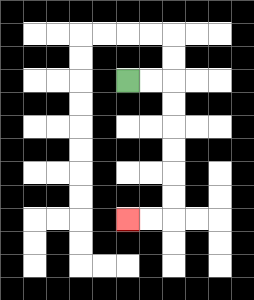{'start': '[5, 3]', 'end': '[5, 9]', 'path_directions': 'R,R,D,D,D,D,D,D,L,L', 'path_coordinates': '[[5, 3], [6, 3], [7, 3], [7, 4], [7, 5], [7, 6], [7, 7], [7, 8], [7, 9], [6, 9], [5, 9]]'}